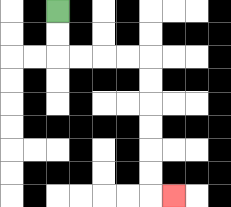{'start': '[2, 0]', 'end': '[7, 8]', 'path_directions': 'D,D,R,R,R,R,D,D,D,D,D,D,R', 'path_coordinates': '[[2, 0], [2, 1], [2, 2], [3, 2], [4, 2], [5, 2], [6, 2], [6, 3], [6, 4], [6, 5], [6, 6], [6, 7], [6, 8], [7, 8]]'}